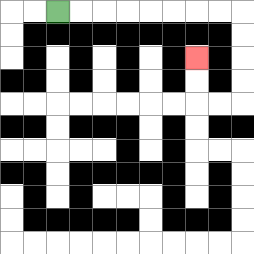{'start': '[2, 0]', 'end': '[8, 2]', 'path_directions': 'R,R,R,R,R,R,R,R,D,D,D,D,L,L,U,U', 'path_coordinates': '[[2, 0], [3, 0], [4, 0], [5, 0], [6, 0], [7, 0], [8, 0], [9, 0], [10, 0], [10, 1], [10, 2], [10, 3], [10, 4], [9, 4], [8, 4], [8, 3], [8, 2]]'}